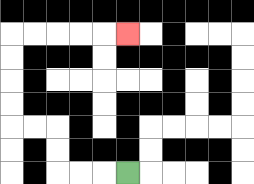{'start': '[5, 7]', 'end': '[5, 1]', 'path_directions': 'L,L,L,U,U,L,L,U,U,U,U,R,R,R,R,R', 'path_coordinates': '[[5, 7], [4, 7], [3, 7], [2, 7], [2, 6], [2, 5], [1, 5], [0, 5], [0, 4], [0, 3], [0, 2], [0, 1], [1, 1], [2, 1], [3, 1], [4, 1], [5, 1]]'}